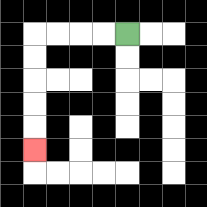{'start': '[5, 1]', 'end': '[1, 6]', 'path_directions': 'L,L,L,L,D,D,D,D,D', 'path_coordinates': '[[5, 1], [4, 1], [3, 1], [2, 1], [1, 1], [1, 2], [1, 3], [1, 4], [1, 5], [1, 6]]'}